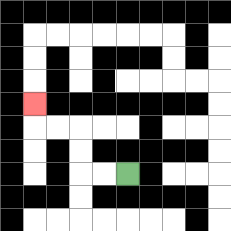{'start': '[5, 7]', 'end': '[1, 4]', 'path_directions': 'L,L,U,U,L,L,U', 'path_coordinates': '[[5, 7], [4, 7], [3, 7], [3, 6], [3, 5], [2, 5], [1, 5], [1, 4]]'}